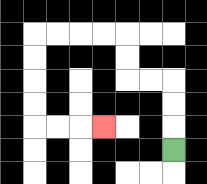{'start': '[7, 6]', 'end': '[4, 5]', 'path_directions': 'U,U,U,L,L,U,U,L,L,L,L,D,D,D,D,R,R,R', 'path_coordinates': '[[7, 6], [7, 5], [7, 4], [7, 3], [6, 3], [5, 3], [5, 2], [5, 1], [4, 1], [3, 1], [2, 1], [1, 1], [1, 2], [1, 3], [1, 4], [1, 5], [2, 5], [3, 5], [4, 5]]'}